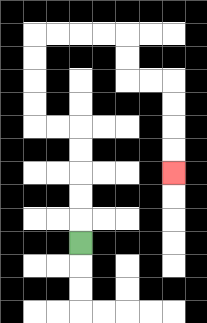{'start': '[3, 10]', 'end': '[7, 7]', 'path_directions': 'U,U,U,U,U,L,L,U,U,U,U,R,R,R,R,D,D,R,R,D,D,D,D', 'path_coordinates': '[[3, 10], [3, 9], [3, 8], [3, 7], [3, 6], [3, 5], [2, 5], [1, 5], [1, 4], [1, 3], [1, 2], [1, 1], [2, 1], [3, 1], [4, 1], [5, 1], [5, 2], [5, 3], [6, 3], [7, 3], [7, 4], [7, 5], [7, 6], [7, 7]]'}